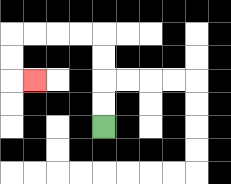{'start': '[4, 5]', 'end': '[1, 3]', 'path_directions': 'U,U,U,U,L,L,L,L,D,D,R', 'path_coordinates': '[[4, 5], [4, 4], [4, 3], [4, 2], [4, 1], [3, 1], [2, 1], [1, 1], [0, 1], [0, 2], [0, 3], [1, 3]]'}